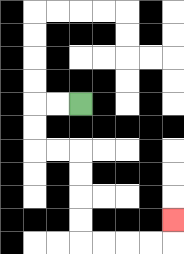{'start': '[3, 4]', 'end': '[7, 9]', 'path_directions': 'L,L,D,D,R,R,D,D,D,D,R,R,R,R,U', 'path_coordinates': '[[3, 4], [2, 4], [1, 4], [1, 5], [1, 6], [2, 6], [3, 6], [3, 7], [3, 8], [3, 9], [3, 10], [4, 10], [5, 10], [6, 10], [7, 10], [7, 9]]'}